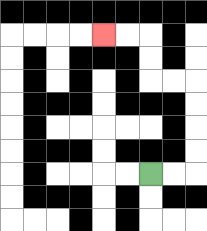{'start': '[6, 7]', 'end': '[4, 1]', 'path_directions': 'R,R,U,U,U,U,L,L,U,U,L,L', 'path_coordinates': '[[6, 7], [7, 7], [8, 7], [8, 6], [8, 5], [8, 4], [8, 3], [7, 3], [6, 3], [6, 2], [6, 1], [5, 1], [4, 1]]'}